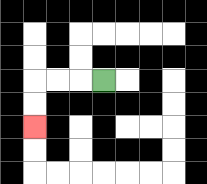{'start': '[4, 3]', 'end': '[1, 5]', 'path_directions': 'L,L,L,D,D', 'path_coordinates': '[[4, 3], [3, 3], [2, 3], [1, 3], [1, 4], [1, 5]]'}